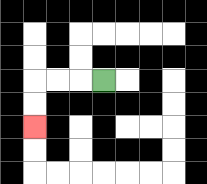{'start': '[4, 3]', 'end': '[1, 5]', 'path_directions': 'L,L,L,D,D', 'path_coordinates': '[[4, 3], [3, 3], [2, 3], [1, 3], [1, 4], [1, 5]]'}